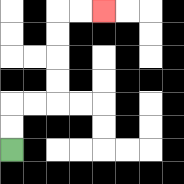{'start': '[0, 6]', 'end': '[4, 0]', 'path_directions': 'U,U,R,R,U,U,U,U,R,R', 'path_coordinates': '[[0, 6], [0, 5], [0, 4], [1, 4], [2, 4], [2, 3], [2, 2], [2, 1], [2, 0], [3, 0], [4, 0]]'}